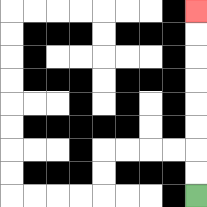{'start': '[8, 8]', 'end': '[8, 0]', 'path_directions': 'U,U,U,U,U,U,U,U', 'path_coordinates': '[[8, 8], [8, 7], [8, 6], [8, 5], [8, 4], [8, 3], [8, 2], [8, 1], [8, 0]]'}